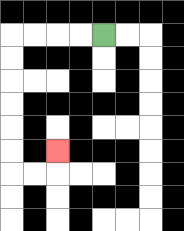{'start': '[4, 1]', 'end': '[2, 6]', 'path_directions': 'L,L,L,L,D,D,D,D,D,D,R,R,U', 'path_coordinates': '[[4, 1], [3, 1], [2, 1], [1, 1], [0, 1], [0, 2], [0, 3], [0, 4], [0, 5], [0, 6], [0, 7], [1, 7], [2, 7], [2, 6]]'}